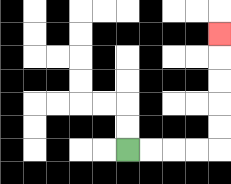{'start': '[5, 6]', 'end': '[9, 1]', 'path_directions': 'R,R,R,R,U,U,U,U,U', 'path_coordinates': '[[5, 6], [6, 6], [7, 6], [8, 6], [9, 6], [9, 5], [9, 4], [9, 3], [9, 2], [9, 1]]'}